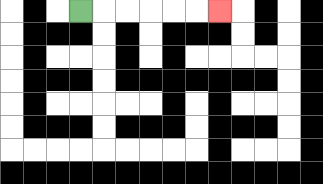{'start': '[3, 0]', 'end': '[9, 0]', 'path_directions': 'R,R,R,R,R,R', 'path_coordinates': '[[3, 0], [4, 0], [5, 0], [6, 0], [7, 0], [8, 0], [9, 0]]'}